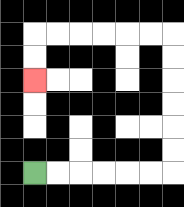{'start': '[1, 7]', 'end': '[1, 3]', 'path_directions': 'R,R,R,R,R,R,U,U,U,U,U,U,L,L,L,L,L,L,D,D', 'path_coordinates': '[[1, 7], [2, 7], [3, 7], [4, 7], [5, 7], [6, 7], [7, 7], [7, 6], [7, 5], [7, 4], [7, 3], [7, 2], [7, 1], [6, 1], [5, 1], [4, 1], [3, 1], [2, 1], [1, 1], [1, 2], [1, 3]]'}